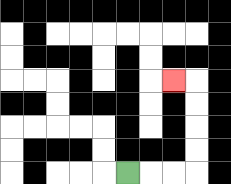{'start': '[5, 7]', 'end': '[7, 3]', 'path_directions': 'R,R,R,U,U,U,U,L', 'path_coordinates': '[[5, 7], [6, 7], [7, 7], [8, 7], [8, 6], [8, 5], [8, 4], [8, 3], [7, 3]]'}